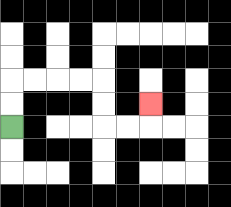{'start': '[0, 5]', 'end': '[6, 4]', 'path_directions': 'U,U,R,R,R,R,D,D,R,R,U', 'path_coordinates': '[[0, 5], [0, 4], [0, 3], [1, 3], [2, 3], [3, 3], [4, 3], [4, 4], [4, 5], [5, 5], [6, 5], [6, 4]]'}